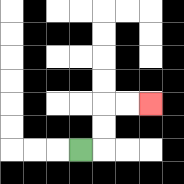{'start': '[3, 6]', 'end': '[6, 4]', 'path_directions': 'R,U,U,R,R', 'path_coordinates': '[[3, 6], [4, 6], [4, 5], [4, 4], [5, 4], [6, 4]]'}